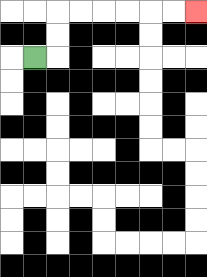{'start': '[1, 2]', 'end': '[8, 0]', 'path_directions': 'R,U,U,R,R,R,R,R,R', 'path_coordinates': '[[1, 2], [2, 2], [2, 1], [2, 0], [3, 0], [4, 0], [5, 0], [6, 0], [7, 0], [8, 0]]'}